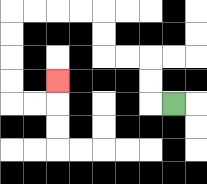{'start': '[7, 4]', 'end': '[2, 3]', 'path_directions': 'L,U,U,L,L,U,U,L,L,L,L,D,D,D,D,R,R,U', 'path_coordinates': '[[7, 4], [6, 4], [6, 3], [6, 2], [5, 2], [4, 2], [4, 1], [4, 0], [3, 0], [2, 0], [1, 0], [0, 0], [0, 1], [0, 2], [0, 3], [0, 4], [1, 4], [2, 4], [2, 3]]'}